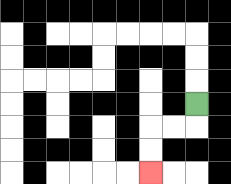{'start': '[8, 4]', 'end': '[6, 7]', 'path_directions': 'D,L,L,D,D', 'path_coordinates': '[[8, 4], [8, 5], [7, 5], [6, 5], [6, 6], [6, 7]]'}